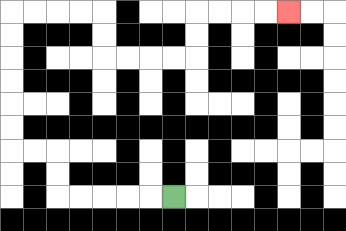{'start': '[7, 8]', 'end': '[12, 0]', 'path_directions': 'L,L,L,L,L,U,U,L,L,U,U,U,U,U,U,R,R,R,R,D,D,R,R,R,R,U,U,R,R,R,R', 'path_coordinates': '[[7, 8], [6, 8], [5, 8], [4, 8], [3, 8], [2, 8], [2, 7], [2, 6], [1, 6], [0, 6], [0, 5], [0, 4], [0, 3], [0, 2], [0, 1], [0, 0], [1, 0], [2, 0], [3, 0], [4, 0], [4, 1], [4, 2], [5, 2], [6, 2], [7, 2], [8, 2], [8, 1], [8, 0], [9, 0], [10, 0], [11, 0], [12, 0]]'}